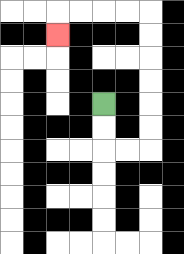{'start': '[4, 4]', 'end': '[2, 1]', 'path_directions': 'D,D,R,R,U,U,U,U,U,U,L,L,L,L,D', 'path_coordinates': '[[4, 4], [4, 5], [4, 6], [5, 6], [6, 6], [6, 5], [6, 4], [6, 3], [6, 2], [6, 1], [6, 0], [5, 0], [4, 0], [3, 0], [2, 0], [2, 1]]'}